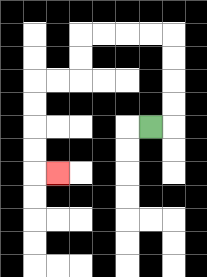{'start': '[6, 5]', 'end': '[2, 7]', 'path_directions': 'R,U,U,U,U,L,L,L,L,D,D,L,L,D,D,D,D,R', 'path_coordinates': '[[6, 5], [7, 5], [7, 4], [7, 3], [7, 2], [7, 1], [6, 1], [5, 1], [4, 1], [3, 1], [3, 2], [3, 3], [2, 3], [1, 3], [1, 4], [1, 5], [1, 6], [1, 7], [2, 7]]'}